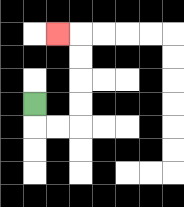{'start': '[1, 4]', 'end': '[2, 1]', 'path_directions': 'D,R,R,U,U,U,U,L', 'path_coordinates': '[[1, 4], [1, 5], [2, 5], [3, 5], [3, 4], [3, 3], [3, 2], [3, 1], [2, 1]]'}